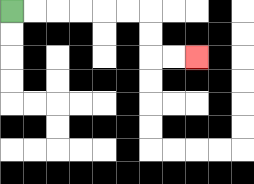{'start': '[0, 0]', 'end': '[8, 2]', 'path_directions': 'R,R,R,R,R,R,D,D,R,R', 'path_coordinates': '[[0, 0], [1, 0], [2, 0], [3, 0], [4, 0], [5, 0], [6, 0], [6, 1], [6, 2], [7, 2], [8, 2]]'}